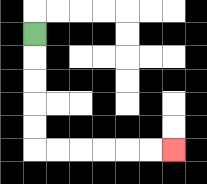{'start': '[1, 1]', 'end': '[7, 6]', 'path_directions': 'D,D,D,D,D,R,R,R,R,R,R', 'path_coordinates': '[[1, 1], [1, 2], [1, 3], [1, 4], [1, 5], [1, 6], [2, 6], [3, 6], [4, 6], [5, 6], [6, 6], [7, 6]]'}